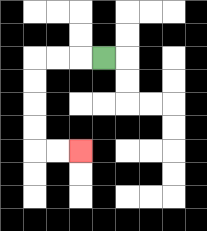{'start': '[4, 2]', 'end': '[3, 6]', 'path_directions': 'L,L,L,D,D,D,D,R,R', 'path_coordinates': '[[4, 2], [3, 2], [2, 2], [1, 2], [1, 3], [1, 4], [1, 5], [1, 6], [2, 6], [3, 6]]'}